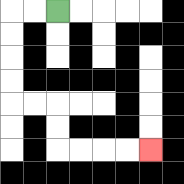{'start': '[2, 0]', 'end': '[6, 6]', 'path_directions': 'L,L,D,D,D,D,R,R,D,D,R,R,R,R', 'path_coordinates': '[[2, 0], [1, 0], [0, 0], [0, 1], [0, 2], [0, 3], [0, 4], [1, 4], [2, 4], [2, 5], [2, 6], [3, 6], [4, 6], [5, 6], [6, 6]]'}